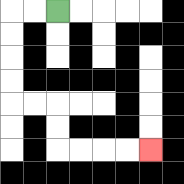{'start': '[2, 0]', 'end': '[6, 6]', 'path_directions': 'L,L,D,D,D,D,R,R,D,D,R,R,R,R', 'path_coordinates': '[[2, 0], [1, 0], [0, 0], [0, 1], [0, 2], [0, 3], [0, 4], [1, 4], [2, 4], [2, 5], [2, 6], [3, 6], [4, 6], [5, 6], [6, 6]]'}